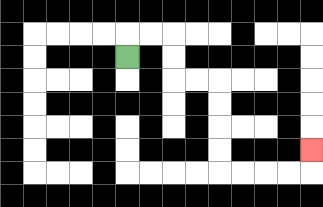{'start': '[5, 2]', 'end': '[13, 6]', 'path_directions': 'U,R,R,D,D,R,R,D,D,D,D,R,R,R,R,U', 'path_coordinates': '[[5, 2], [5, 1], [6, 1], [7, 1], [7, 2], [7, 3], [8, 3], [9, 3], [9, 4], [9, 5], [9, 6], [9, 7], [10, 7], [11, 7], [12, 7], [13, 7], [13, 6]]'}